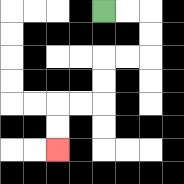{'start': '[4, 0]', 'end': '[2, 6]', 'path_directions': 'R,R,D,D,L,L,D,D,L,L,D,D', 'path_coordinates': '[[4, 0], [5, 0], [6, 0], [6, 1], [6, 2], [5, 2], [4, 2], [4, 3], [4, 4], [3, 4], [2, 4], [2, 5], [2, 6]]'}